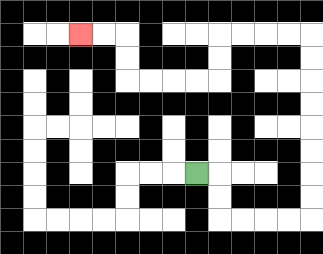{'start': '[8, 7]', 'end': '[3, 1]', 'path_directions': 'R,D,D,R,R,R,R,U,U,U,U,U,U,U,U,L,L,L,L,D,D,L,L,L,L,U,U,L,L', 'path_coordinates': '[[8, 7], [9, 7], [9, 8], [9, 9], [10, 9], [11, 9], [12, 9], [13, 9], [13, 8], [13, 7], [13, 6], [13, 5], [13, 4], [13, 3], [13, 2], [13, 1], [12, 1], [11, 1], [10, 1], [9, 1], [9, 2], [9, 3], [8, 3], [7, 3], [6, 3], [5, 3], [5, 2], [5, 1], [4, 1], [3, 1]]'}